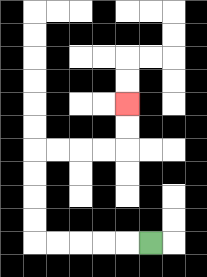{'start': '[6, 10]', 'end': '[5, 4]', 'path_directions': 'L,L,L,L,L,U,U,U,U,R,R,R,R,U,U', 'path_coordinates': '[[6, 10], [5, 10], [4, 10], [3, 10], [2, 10], [1, 10], [1, 9], [1, 8], [1, 7], [1, 6], [2, 6], [3, 6], [4, 6], [5, 6], [5, 5], [5, 4]]'}